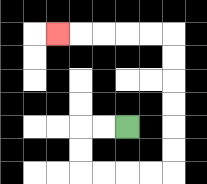{'start': '[5, 5]', 'end': '[2, 1]', 'path_directions': 'L,L,D,D,R,R,R,R,U,U,U,U,U,U,L,L,L,L,L', 'path_coordinates': '[[5, 5], [4, 5], [3, 5], [3, 6], [3, 7], [4, 7], [5, 7], [6, 7], [7, 7], [7, 6], [7, 5], [7, 4], [7, 3], [7, 2], [7, 1], [6, 1], [5, 1], [4, 1], [3, 1], [2, 1]]'}